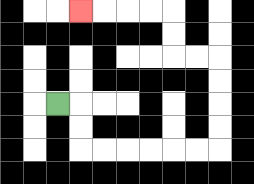{'start': '[2, 4]', 'end': '[3, 0]', 'path_directions': 'R,D,D,R,R,R,R,R,R,U,U,U,U,L,L,U,U,L,L,L,L', 'path_coordinates': '[[2, 4], [3, 4], [3, 5], [3, 6], [4, 6], [5, 6], [6, 6], [7, 6], [8, 6], [9, 6], [9, 5], [9, 4], [9, 3], [9, 2], [8, 2], [7, 2], [7, 1], [7, 0], [6, 0], [5, 0], [4, 0], [3, 0]]'}